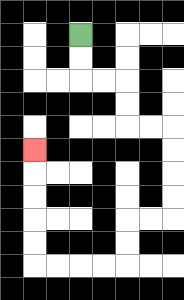{'start': '[3, 1]', 'end': '[1, 6]', 'path_directions': 'D,D,R,R,D,D,R,R,D,D,D,D,L,L,D,D,L,L,L,L,U,U,U,U,U', 'path_coordinates': '[[3, 1], [3, 2], [3, 3], [4, 3], [5, 3], [5, 4], [5, 5], [6, 5], [7, 5], [7, 6], [7, 7], [7, 8], [7, 9], [6, 9], [5, 9], [5, 10], [5, 11], [4, 11], [3, 11], [2, 11], [1, 11], [1, 10], [1, 9], [1, 8], [1, 7], [1, 6]]'}